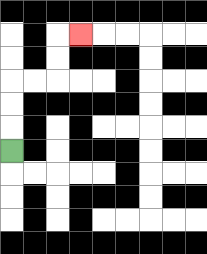{'start': '[0, 6]', 'end': '[3, 1]', 'path_directions': 'U,U,U,R,R,U,U,R', 'path_coordinates': '[[0, 6], [0, 5], [0, 4], [0, 3], [1, 3], [2, 3], [2, 2], [2, 1], [3, 1]]'}